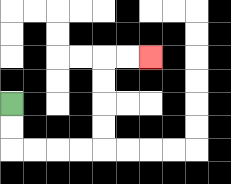{'start': '[0, 4]', 'end': '[6, 2]', 'path_directions': 'D,D,R,R,R,R,U,U,U,U,R,R', 'path_coordinates': '[[0, 4], [0, 5], [0, 6], [1, 6], [2, 6], [3, 6], [4, 6], [4, 5], [4, 4], [4, 3], [4, 2], [5, 2], [6, 2]]'}